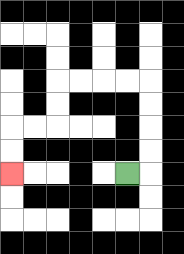{'start': '[5, 7]', 'end': '[0, 7]', 'path_directions': 'R,U,U,U,U,L,L,L,L,D,D,L,L,D,D', 'path_coordinates': '[[5, 7], [6, 7], [6, 6], [6, 5], [6, 4], [6, 3], [5, 3], [4, 3], [3, 3], [2, 3], [2, 4], [2, 5], [1, 5], [0, 5], [0, 6], [0, 7]]'}